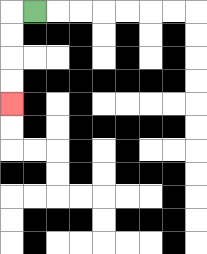{'start': '[1, 0]', 'end': '[0, 4]', 'path_directions': 'L,D,D,D,D', 'path_coordinates': '[[1, 0], [0, 0], [0, 1], [0, 2], [0, 3], [0, 4]]'}